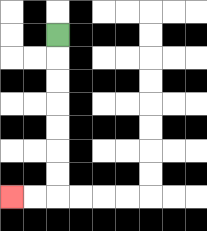{'start': '[2, 1]', 'end': '[0, 8]', 'path_directions': 'D,D,D,D,D,D,D,L,L', 'path_coordinates': '[[2, 1], [2, 2], [2, 3], [2, 4], [2, 5], [2, 6], [2, 7], [2, 8], [1, 8], [0, 8]]'}